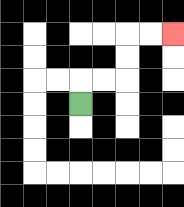{'start': '[3, 4]', 'end': '[7, 1]', 'path_directions': 'U,R,R,U,U,R,R', 'path_coordinates': '[[3, 4], [3, 3], [4, 3], [5, 3], [5, 2], [5, 1], [6, 1], [7, 1]]'}